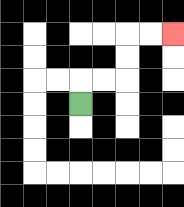{'start': '[3, 4]', 'end': '[7, 1]', 'path_directions': 'U,R,R,U,U,R,R', 'path_coordinates': '[[3, 4], [3, 3], [4, 3], [5, 3], [5, 2], [5, 1], [6, 1], [7, 1]]'}